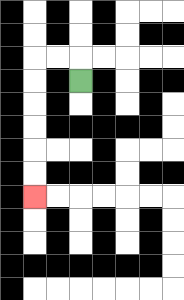{'start': '[3, 3]', 'end': '[1, 8]', 'path_directions': 'U,L,L,D,D,D,D,D,D', 'path_coordinates': '[[3, 3], [3, 2], [2, 2], [1, 2], [1, 3], [1, 4], [1, 5], [1, 6], [1, 7], [1, 8]]'}